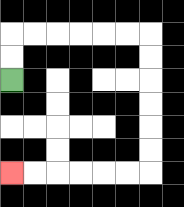{'start': '[0, 3]', 'end': '[0, 7]', 'path_directions': 'U,U,R,R,R,R,R,R,D,D,D,D,D,D,L,L,L,L,L,L', 'path_coordinates': '[[0, 3], [0, 2], [0, 1], [1, 1], [2, 1], [3, 1], [4, 1], [5, 1], [6, 1], [6, 2], [6, 3], [6, 4], [6, 5], [6, 6], [6, 7], [5, 7], [4, 7], [3, 7], [2, 7], [1, 7], [0, 7]]'}